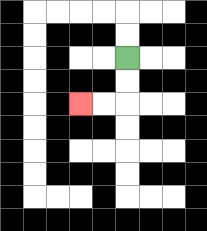{'start': '[5, 2]', 'end': '[3, 4]', 'path_directions': 'D,D,L,L', 'path_coordinates': '[[5, 2], [5, 3], [5, 4], [4, 4], [3, 4]]'}